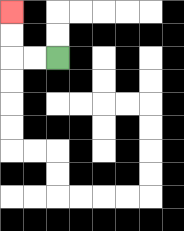{'start': '[2, 2]', 'end': '[0, 0]', 'path_directions': 'L,L,U,U', 'path_coordinates': '[[2, 2], [1, 2], [0, 2], [0, 1], [0, 0]]'}